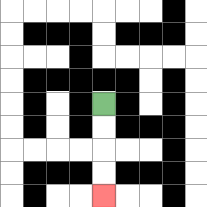{'start': '[4, 4]', 'end': '[4, 8]', 'path_directions': 'D,D,D,D', 'path_coordinates': '[[4, 4], [4, 5], [4, 6], [4, 7], [4, 8]]'}